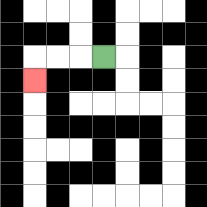{'start': '[4, 2]', 'end': '[1, 3]', 'path_directions': 'L,L,L,D', 'path_coordinates': '[[4, 2], [3, 2], [2, 2], [1, 2], [1, 3]]'}